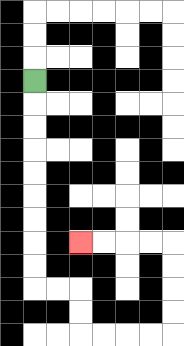{'start': '[1, 3]', 'end': '[3, 10]', 'path_directions': 'D,D,D,D,D,D,D,D,D,R,R,D,D,R,R,R,R,U,U,U,U,L,L,L,L', 'path_coordinates': '[[1, 3], [1, 4], [1, 5], [1, 6], [1, 7], [1, 8], [1, 9], [1, 10], [1, 11], [1, 12], [2, 12], [3, 12], [3, 13], [3, 14], [4, 14], [5, 14], [6, 14], [7, 14], [7, 13], [7, 12], [7, 11], [7, 10], [6, 10], [5, 10], [4, 10], [3, 10]]'}